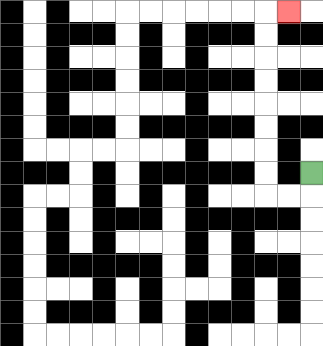{'start': '[13, 7]', 'end': '[12, 0]', 'path_directions': 'D,L,L,U,U,U,U,U,U,U,U,R', 'path_coordinates': '[[13, 7], [13, 8], [12, 8], [11, 8], [11, 7], [11, 6], [11, 5], [11, 4], [11, 3], [11, 2], [11, 1], [11, 0], [12, 0]]'}